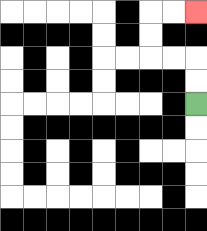{'start': '[8, 4]', 'end': '[8, 0]', 'path_directions': 'U,U,L,L,U,U,R,R', 'path_coordinates': '[[8, 4], [8, 3], [8, 2], [7, 2], [6, 2], [6, 1], [6, 0], [7, 0], [8, 0]]'}